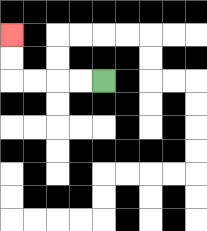{'start': '[4, 3]', 'end': '[0, 1]', 'path_directions': 'L,L,L,L,U,U', 'path_coordinates': '[[4, 3], [3, 3], [2, 3], [1, 3], [0, 3], [0, 2], [0, 1]]'}